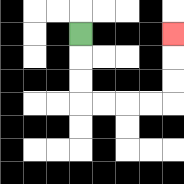{'start': '[3, 1]', 'end': '[7, 1]', 'path_directions': 'D,D,D,R,R,R,R,U,U,U', 'path_coordinates': '[[3, 1], [3, 2], [3, 3], [3, 4], [4, 4], [5, 4], [6, 4], [7, 4], [7, 3], [7, 2], [7, 1]]'}